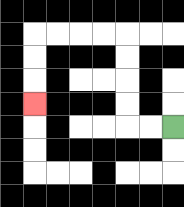{'start': '[7, 5]', 'end': '[1, 4]', 'path_directions': 'L,L,U,U,U,U,L,L,L,L,D,D,D', 'path_coordinates': '[[7, 5], [6, 5], [5, 5], [5, 4], [5, 3], [5, 2], [5, 1], [4, 1], [3, 1], [2, 1], [1, 1], [1, 2], [1, 3], [1, 4]]'}